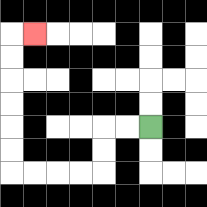{'start': '[6, 5]', 'end': '[1, 1]', 'path_directions': 'L,L,D,D,L,L,L,L,U,U,U,U,U,U,R', 'path_coordinates': '[[6, 5], [5, 5], [4, 5], [4, 6], [4, 7], [3, 7], [2, 7], [1, 7], [0, 7], [0, 6], [0, 5], [0, 4], [0, 3], [0, 2], [0, 1], [1, 1]]'}